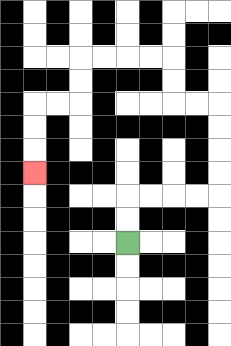{'start': '[5, 10]', 'end': '[1, 7]', 'path_directions': 'U,U,R,R,R,R,U,U,U,U,L,L,U,U,L,L,L,L,D,D,L,L,D,D,D', 'path_coordinates': '[[5, 10], [5, 9], [5, 8], [6, 8], [7, 8], [8, 8], [9, 8], [9, 7], [9, 6], [9, 5], [9, 4], [8, 4], [7, 4], [7, 3], [7, 2], [6, 2], [5, 2], [4, 2], [3, 2], [3, 3], [3, 4], [2, 4], [1, 4], [1, 5], [1, 6], [1, 7]]'}